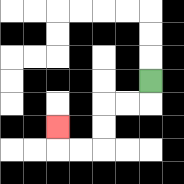{'start': '[6, 3]', 'end': '[2, 5]', 'path_directions': 'D,L,L,D,D,L,L,U', 'path_coordinates': '[[6, 3], [6, 4], [5, 4], [4, 4], [4, 5], [4, 6], [3, 6], [2, 6], [2, 5]]'}